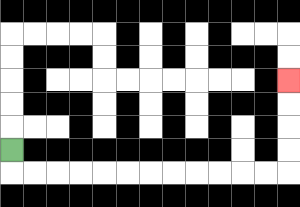{'start': '[0, 6]', 'end': '[12, 3]', 'path_directions': 'D,R,R,R,R,R,R,R,R,R,R,R,R,U,U,U,U', 'path_coordinates': '[[0, 6], [0, 7], [1, 7], [2, 7], [3, 7], [4, 7], [5, 7], [6, 7], [7, 7], [8, 7], [9, 7], [10, 7], [11, 7], [12, 7], [12, 6], [12, 5], [12, 4], [12, 3]]'}